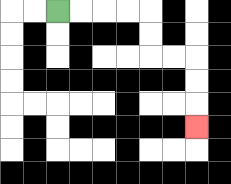{'start': '[2, 0]', 'end': '[8, 5]', 'path_directions': 'R,R,R,R,D,D,R,R,D,D,D', 'path_coordinates': '[[2, 0], [3, 0], [4, 0], [5, 0], [6, 0], [6, 1], [6, 2], [7, 2], [8, 2], [8, 3], [8, 4], [8, 5]]'}